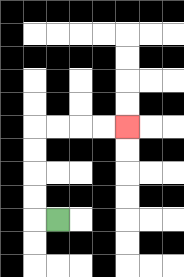{'start': '[2, 9]', 'end': '[5, 5]', 'path_directions': 'L,U,U,U,U,R,R,R,R', 'path_coordinates': '[[2, 9], [1, 9], [1, 8], [1, 7], [1, 6], [1, 5], [2, 5], [3, 5], [4, 5], [5, 5]]'}